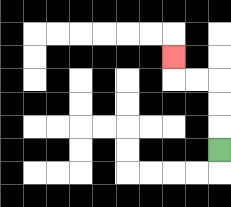{'start': '[9, 6]', 'end': '[7, 2]', 'path_directions': 'U,U,U,L,L,U', 'path_coordinates': '[[9, 6], [9, 5], [9, 4], [9, 3], [8, 3], [7, 3], [7, 2]]'}